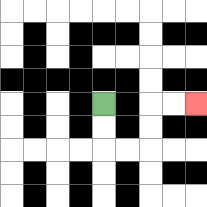{'start': '[4, 4]', 'end': '[8, 4]', 'path_directions': 'D,D,R,R,U,U,R,R', 'path_coordinates': '[[4, 4], [4, 5], [4, 6], [5, 6], [6, 6], [6, 5], [6, 4], [7, 4], [8, 4]]'}